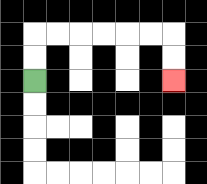{'start': '[1, 3]', 'end': '[7, 3]', 'path_directions': 'U,U,R,R,R,R,R,R,D,D', 'path_coordinates': '[[1, 3], [1, 2], [1, 1], [2, 1], [3, 1], [4, 1], [5, 1], [6, 1], [7, 1], [7, 2], [7, 3]]'}